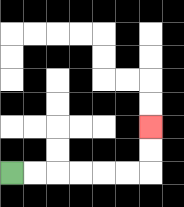{'start': '[0, 7]', 'end': '[6, 5]', 'path_directions': 'R,R,R,R,R,R,U,U', 'path_coordinates': '[[0, 7], [1, 7], [2, 7], [3, 7], [4, 7], [5, 7], [6, 7], [6, 6], [6, 5]]'}